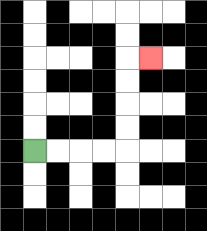{'start': '[1, 6]', 'end': '[6, 2]', 'path_directions': 'R,R,R,R,U,U,U,U,R', 'path_coordinates': '[[1, 6], [2, 6], [3, 6], [4, 6], [5, 6], [5, 5], [5, 4], [5, 3], [5, 2], [6, 2]]'}